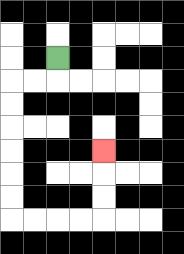{'start': '[2, 2]', 'end': '[4, 6]', 'path_directions': 'D,L,L,D,D,D,D,D,D,R,R,R,R,U,U,U', 'path_coordinates': '[[2, 2], [2, 3], [1, 3], [0, 3], [0, 4], [0, 5], [0, 6], [0, 7], [0, 8], [0, 9], [1, 9], [2, 9], [3, 9], [4, 9], [4, 8], [4, 7], [4, 6]]'}